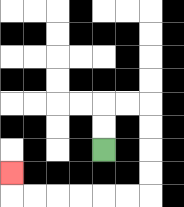{'start': '[4, 6]', 'end': '[0, 7]', 'path_directions': 'U,U,R,R,D,D,D,D,L,L,L,L,L,L,U', 'path_coordinates': '[[4, 6], [4, 5], [4, 4], [5, 4], [6, 4], [6, 5], [6, 6], [6, 7], [6, 8], [5, 8], [4, 8], [3, 8], [2, 8], [1, 8], [0, 8], [0, 7]]'}